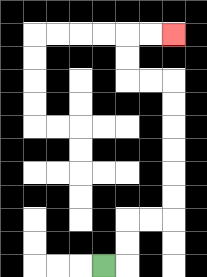{'start': '[4, 11]', 'end': '[7, 1]', 'path_directions': 'R,U,U,R,R,U,U,U,U,U,U,L,L,U,U,R,R', 'path_coordinates': '[[4, 11], [5, 11], [5, 10], [5, 9], [6, 9], [7, 9], [7, 8], [7, 7], [7, 6], [7, 5], [7, 4], [7, 3], [6, 3], [5, 3], [5, 2], [5, 1], [6, 1], [7, 1]]'}